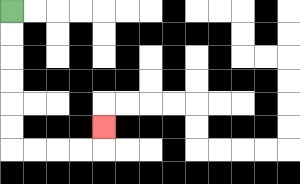{'start': '[0, 0]', 'end': '[4, 5]', 'path_directions': 'D,D,D,D,D,D,R,R,R,R,U', 'path_coordinates': '[[0, 0], [0, 1], [0, 2], [0, 3], [0, 4], [0, 5], [0, 6], [1, 6], [2, 6], [3, 6], [4, 6], [4, 5]]'}